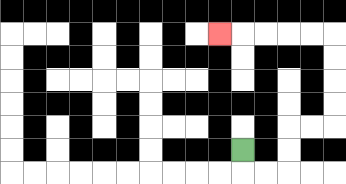{'start': '[10, 6]', 'end': '[9, 1]', 'path_directions': 'D,R,R,U,U,R,R,U,U,U,U,L,L,L,L,L', 'path_coordinates': '[[10, 6], [10, 7], [11, 7], [12, 7], [12, 6], [12, 5], [13, 5], [14, 5], [14, 4], [14, 3], [14, 2], [14, 1], [13, 1], [12, 1], [11, 1], [10, 1], [9, 1]]'}